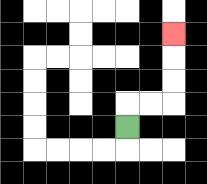{'start': '[5, 5]', 'end': '[7, 1]', 'path_directions': 'U,R,R,U,U,U', 'path_coordinates': '[[5, 5], [5, 4], [6, 4], [7, 4], [7, 3], [7, 2], [7, 1]]'}